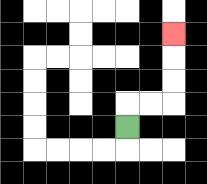{'start': '[5, 5]', 'end': '[7, 1]', 'path_directions': 'U,R,R,U,U,U', 'path_coordinates': '[[5, 5], [5, 4], [6, 4], [7, 4], [7, 3], [7, 2], [7, 1]]'}